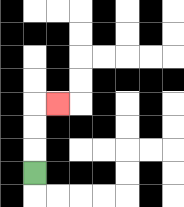{'start': '[1, 7]', 'end': '[2, 4]', 'path_directions': 'U,U,U,R', 'path_coordinates': '[[1, 7], [1, 6], [1, 5], [1, 4], [2, 4]]'}